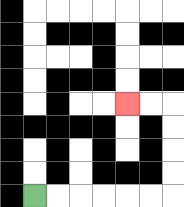{'start': '[1, 8]', 'end': '[5, 4]', 'path_directions': 'R,R,R,R,R,R,U,U,U,U,L,L', 'path_coordinates': '[[1, 8], [2, 8], [3, 8], [4, 8], [5, 8], [6, 8], [7, 8], [7, 7], [7, 6], [7, 5], [7, 4], [6, 4], [5, 4]]'}